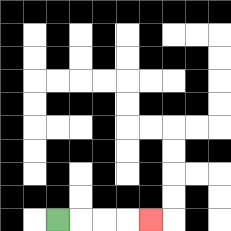{'start': '[2, 9]', 'end': '[6, 9]', 'path_directions': 'R,R,R,R', 'path_coordinates': '[[2, 9], [3, 9], [4, 9], [5, 9], [6, 9]]'}